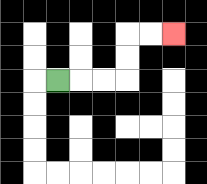{'start': '[2, 3]', 'end': '[7, 1]', 'path_directions': 'R,R,R,U,U,R,R', 'path_coordinates': '[[2, 3], [3, 3], [4, 3], [5, 3], [5, 2], [5, 1], [6, 1], [7, 1]]'}